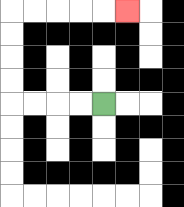{'start': '[4, 4]', 'end': '[5, 0]', 'path_directions': 'L,L,L,L,U,U,U,U,R,R,R,R,R', 'path_coordinates': '[[4, 4], [3, 4], [2, 4], [1, 4], [0, 4], [0, 3], [0, 2], [0, 1], [0, 0], [1, 0], [2, 0], [3, 0], [4, 0], [5, 0]]'}